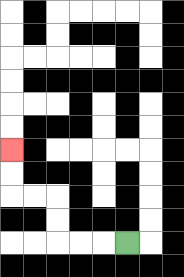{'start': '[5, 10]', 'end': '[0, 6]', 'path_directions': 'L,L,L,U,U,L,L,U,U', 'path_coordinates': '[[5, 10], [4, 10], [3, 10], [2, 10], [2, 9], [2, 8], [1, 8], [0, 8], [0, 7], [0, 6]]'}